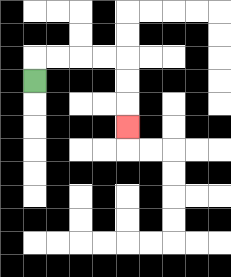{'start': '[1, 3]', 'end': '[5, 5]', 'path_directions': 'U,R,R,R,R,D,D,D', 'path_coordinates': '[[1, 3], [1, 2], [2, 2], [3, 2], [4, 2], [5, 2], [5, 3], [5, 4], [5, 5]]'}